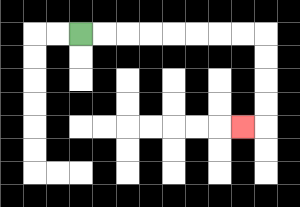{'start': '[3, 1]', 'end': '[10, 5]', 'path_directions': 'R,R,R,R,R,R,R,R,D,D,D,D,L', 'path_coordinates': '[[3, 1], [4, 1], [5, 1], [6, 1], [7, 1], [8, 1], [9, 1], [10, 1], [11, 1], [11, 2], [11, 3], [11, 4], [11, 5], [10, 5]]'}